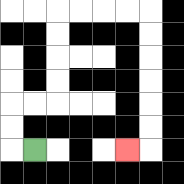{'start': '[1, 6]', 'end': '[5, 6]', 'path_directions': 'L,U,U,R,R,U,U,U,U,R,R,R,R,D,D,D,D,D,D,L', 'path_coordinates': '[[1, 6], [0, 6], [0, 5], [0, 4], [1, 4], [2, 4], [2, 3], [2, 2], [2, 1], [2, 0], [3, 0], [4, 0], [5, 0], [6, 0], [6, 1], [6, 2], [6, 3], [6, 4], [6, 5], [6, 6], [5, 6]]'}